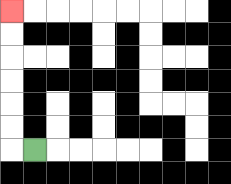{'start': '[1, 6]', 'end': '[0, 0]', 'path_directions': 'L,U,U,U,U,U,U', 'path_coordinates': '[[1, 6], [0, 6], [0, 5], [0, 4], [0, 3], [0, 2], [0, 1], [0, 0]]'}